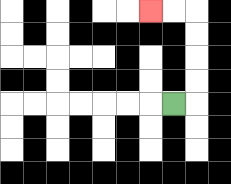{'start': '[7, 4]', 'end': '[6, 0]', 'path_directions': 'R,U,U,U,U,L,L', 'path_coordinates': '[[7, 4], [8, 4], [8, 3], [8, 2], [8, 1], [8, 0], [7, 0], [6, 0]]'}